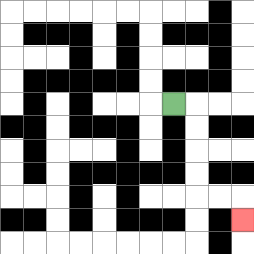{'start': '[7, 4]', 'end': '[10, 9]', 'path_directions': 'R,D,D,D,D,R,R,D', 'path_coordinates': '[[7, 4], [8, 4], [8, 5], [8, 6], [8, 7], [8, 8], [9, 8], [10, 8], [10, 9]]'}